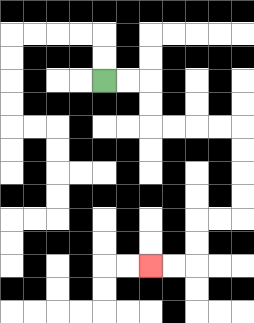{'start': '[4, 3]', 'end': '[6, 11]', 'path_directions': 'R,R,D,D,R,R,R,R,D,D,D,D,L,L,D,D,L,L', 'path_coordinates': '[[4, 3], [5, 3], [6, 3], [6, 4], [6, 5], [7, 5], [8, 5], [9, 5], [10, 5], [10, 6], [10, 7], [10, 8], [10, 9], [9, 9], [8, 9], [8, 10], [8, 11], [7, 11], [6, 11]]'}